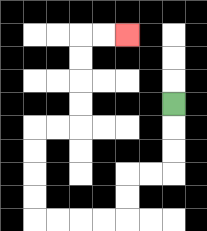{'start': '[7, 4]', 'end': '[5, 1]', 'path_directions': 'D,D,D,L,L,D,D,L,L,L,L,U,U,U,U,R,R,U,U,U,U,R,R', 'path_coordinates': '[[7, 4], [7, 5], [7, 6], [7, 7], [6, 7], [5, 7], [5, 8], [5, 9], [4, 9], [3, 9], [2, 9], [1, 9], [1, 8], [1, 7], [1, 6], [1, 5], [2, 5], [3, 5], [3, 4], [3, 3], [3, 2], [3, 1], [4, 1], [5, 1]]'}